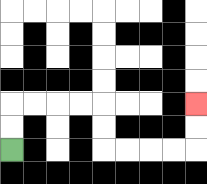{'start': '[0, 6]', 'end': '[8, 4]', 'path_directions': 'U,U,R,R,R,R,D,D,R,R,R,R,U,U', 'path_coordinates': '[[0, 6], [0, 5], [0, 4], [1, 4], [2, 4], [3, 4], [4, 4], [4, 5], [4, 6], [5, 6], [6, 6], [7, 6], [8, 6], [8, 5], [8, 4]]'}